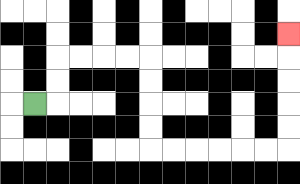{'start': '[1, 4]', 'end': '[12, 1]', 'path_directions': 'R,U,U,R,R,R,R,D,D,D,D,R,R,R,R,R,R,U,U,U,U,U', 'path_coordinates': '[[1, 4], [2, 4], [2, 3], [2, 2], [3, 2], [4, 2], [5, 2], [6, 2], [6, 3], [6, 4], [6, 5], [6, 6], [7, 6], [8, 6], [9, 6], [10, 6], [11, 6], [12, 6], [12, 5], [12, 4], [12, 3], [12, 2], [12, 1]]'}